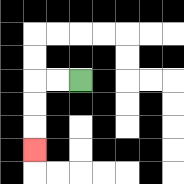{'start': '[3, 3]', 'end': '[1, 6]', 'path_directions': 'L,L,D,D,D', 'path_coordinates': '[[3, 3], [2, 3], [1, 3], [1, 4], [1, 5], [1, 6]]'}